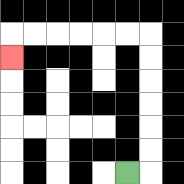{'start': '[5, 7]', 'end': '[0, 2]', 'path_directions': 'R,U,U,U,U,U,U,L,L,L,L,L,L,D', 'path_coordinates': '[[5, 7], [6, 7], [6, 6], [6, 5], [6, 4], [6, 3], [6, 2], [6, 1], [5, 1], [4, 1], [3, 1], [2, 1], [1, 1], [0, 1], [0, 2]]'}